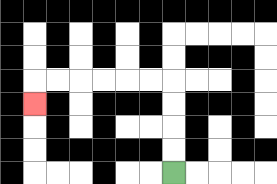{'start': '[7, 7]', 'end': '[1, 4]', 'path_directions': 'U,U,U,U,L,L,L,L,L,L,D', 'path_coordinates': '[[7, 7], [7, 6], [7, 5], [7, 4], [7, 3], [6, 3], [5, 3], [4, 3], [3, 3], [2, 3], [1, 3], [1, 4]]'}